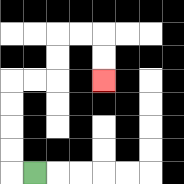{'start': '[1, 7]', 'end': '[4, 3]', 'path_directions': 'L,U,U,U,U,R,R,U,U,R,R,D,D', 'path_coordinates': '[[1, 7], [0, 7], [0, 6], [0, 5], [0, 4], [0, 3], [1, 3], [2, 3], [2, 2], [2, 1], [3, 1], [4, 1], [4, 2], [4, 3]]'}